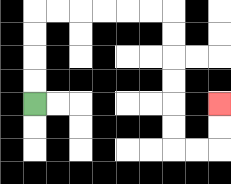{'start': '[1, 4]', 'end': '[9, 4]', 'path_directions': 'U,U,U,U,R,R,R,R,R,R,D,D,D,D,D,D,R,R,U,U', 'path_coordinates': '[[1, 4], [1, 3], [1, 2], [1, 1], [1, 0], [2, 0], [3, 0], [4, 0], [5, 0], [6, 0], [7, 0], [7, 1], [7, 2], [7, 3], [7, 4], [7, 5], [7, 6], [8, 6], [9, 6], [9, 5], [9, 4]]'}